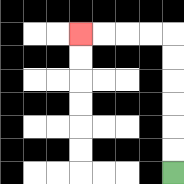{'start': '[7, 7]', 'end': '[3, 1]', 'path_directions': 'U,U,U,U,U,U,L,L,L,L', 'path_coordinates': '[[7, 7], [7, 6], [7, 5], [7, 4], [7, 3], [7, 2], [7, 1], [6, 1], [5, 1], [4, 1], [3, 1]]'}